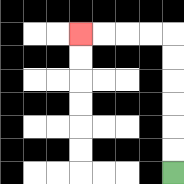{'start': '[7, 7]', 'end': '[3, 1]', 'path_directions': 'U,U,U,U,U,U,L,L,L,L', 'path_coordinates': '[[7, 7], [7, 6], [7, 5], [7, 4], [7, 3], [7, 2], [7, 1], [6, 1], [5, 1], [4, 1], [3, 1]]'}